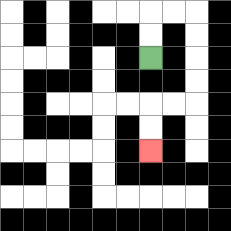{'start': '[6, 2]', 'end': '[6, 6]', 'path_directions': 'U,U,R,R,D,D,D,D,L,L,D,D', 'path_coordinates': '[[6, 2], [6, 1], [6, 0], [7, 0], [8, 0], [8, 1], [8, 2], [8, 3], [8, 4], [7, 4], [6, 4], [6, 5], [6, 6]]'}